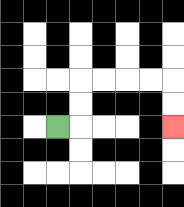{'start': '[2, 5]', 'end': '[7, 5]', 'path_directions': 'R,U,U,R,R,R,R,D,D', 'path_coordinates': '[[2, 5], [3, 5], [3, 4], [3, 3], [4, 3], [5, 3], [6, 3], [7, 3], [7, 4], [7, 5]]'}